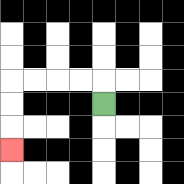{'start': '[4, 4]', 'end': '[0, 6]', 'path_directions': 'U,L,L,L,L,D,D,D', 'path_coordinates': '[[4, 4], [4, 3], [3, 3], [2, 3], [1, 3], [0, 3], [0, 4], [0, 5], [0, 6]]'}